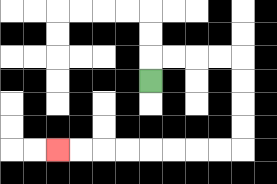{'start': '[6, 3]', 'end': '[2, 6]', 'path_directions': 'U,R,R,R,R,D,D,D,D,L,L,L,L,L,L,L,L', 'path_coordinates': '[[6, 3], [6, 2], [7, 2], [8, 2], [9, 2], [10, 2], [10, 3], [10, 4], [10, 5], [10, 6], [9, 6], [8, 6], [7, 6], [6, 6], [5, 6], [4, 6], [3, 6], [2, 6]]'}